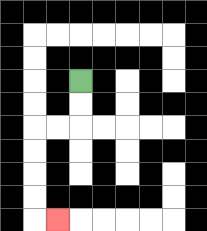{'start': '[3, 3]', 'end': '[2, 9]', 'path_directions': 'D,D,L,L,D,D,D,D,R', 'path_coordinates': '[[3, 3], [3, 4], [3, 5], [2, 5], [1, 5], [1, 6], [1, 7], [1, 8], [1, 9], [2, 9]]'}